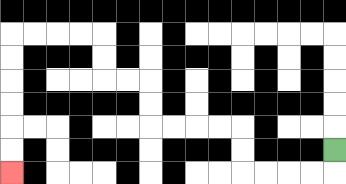{'start': '[14, 6]', 'end': '[0, 7]', 'path_directions': 'D,L,L,L,L,U,U,L,L,L,L,U,U,L,L,U,U,L,L,L,L,D,D,D,D,D,D', 'path_coordinates': '[[14, 6], [14, 7], [13, 7], [12, 7], [11, 7], [10, 7], [10, 6], [10, 5], [9, 5], [8, 5], [7, 5], [6, 5], [6, 4], [6, 3], [5, 3], [4, 3], [4, 2], [4, 1], [3, 1], [2, 1], [1, 1], [0, 1], [0, 2], [0, 3], [0, 4], [0, 5], [0, 6], [0, 7]]'}